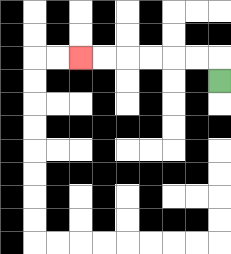{'start': '[9, 3]', 'end': '[3, 2]', 'path_directions': 'U,L,L,L,L,L,L', 'path_coordinates': '[[9, 3], [9, 2], [8, 2], [7, 2], [6, 2], [5, 2], [4, 2], [3, 2]]'}